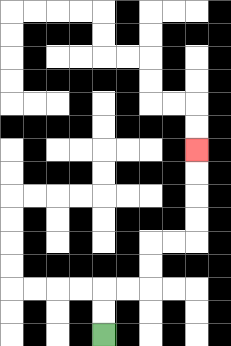{'start': '[4, 14]', 'end': '[8, 6]', 'path_directions': 'U,U,R,R,U,U,R,R,U,U,U,U', 'path_coordinates': '[[4, 14], [4, 13], [4, 12], [5, 12], [6, 12], [6, 11], [6, 10], [7, 10], [8, 10], [8, 9], [8, 8], [8, 7], [8, 6]]'}